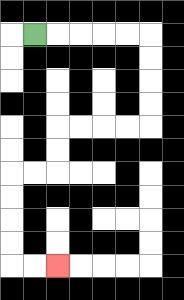{'start': '[1, 1]', 'end': '[2, 11]', 'path_directions': 'R,R,R,R,R,D,D,D,D,L,L,L,L,D,D,L,L,D,D,D,D,R,R', 'path_coordinates': '[[1, 1], [2, 1], [3, 1], [4, 1], [5, 1], [6, 1], [6, 2], [6, 3], [6, 4], [6, 5], [5, 5], [4, 5], [3, 5], [2, 5], [2, 6], [2, 7], [1, 7], [0, 7], [0, 8], [0, 9], [0, 10], [0, 11], [1, 11], [2, 11]]'}